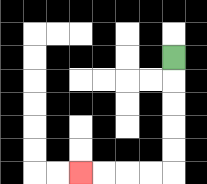{'start': '[7, 2]', 'end': '[3, 7]', 'path_directions': 'D,D,D,D,D,L,L,L,L', 'path_coordinates': '[[7, 2], [7, 3], [7, 4], [7, 5], [7, 6], [7, 7], [6, 7], [5, 7], [4, 7], [3, 7]]'}